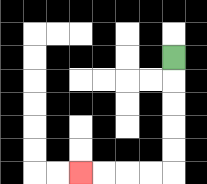{'start': '[7, 2]', 'end': '[3, 7]', 'path_directions': 'D,D,D,D,D,L,L,L,L', 'path_coordinates': '[[7, 2], [7, 3], [7, 4], [7, 5], [7, 6], [7, 7], [6, 7], [5, 7], [4, 7], [3, 7]]'}